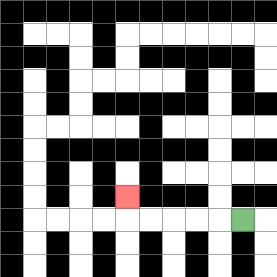{'start': '[10, 9]', 'end': '[5, 8]', 'path_directions': 'L,L,L,L,L,U', 'path_coordinates': '[[10, 9], [9, 9], [8, 9], [7, 9], [6, 9], [5, 9], [5, 8]]'}